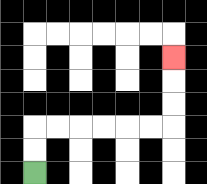{'start': '[1, 7]', 'end': '[7, 2]', 'path_directions': 'U,U,R,R,R,R,R,R,U,U,U', 'path_coordinates': '[[1, 7], [1, 6], [1, 5], [2, 5], [3, 5], [4, 5], [5, 5], [6, 5], [7, 5], [7, 4], [7, 3], [7, 2]]'}